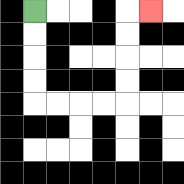{'start': '[1, 0]', 'end': '[6, 0]', 'path_directions': 'D,D,D,D,R,R,R,R,U,U,U,U,R', 'path_coordinates': '[[1, 0], [1, 1], [1, 2], [1, 3], [1, 4], [2, 4], [3, 4], [4, 4], [5, 4], [5, 3], [5, 2], [5, 1], [5, 0], [6, 0]]'}